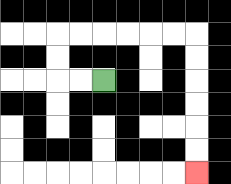{'start': '[4, 3]', 'end': '[8, 7]', 'path_directions': 'L,L,U,U,R,R,R,R,R,R,D,D,D,D,D,D', 'path_coordinates': '[[4, 3], [3, 3], [2, 3], [2, 2], [2, 1], [3, 1], [4, 1], [5, 1], [6, 1], [7, 1], [8, 1], [8, 2], [8, 3], [8, 4], [8, 5], [8, 6], [8, 7]]'}